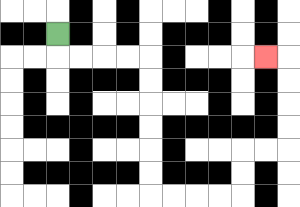{'start': '[2, 1]', 'end': '[11, 2]', 'path_directions': 'D,R,R,R,R,D,D,D,D,D,D,R,R,R,R,U,U,R,R,U,U,U,U,L', 'path_coordinates': '[[2, 1], [2, 2], [3, 2], [4, 2], [5, 2], [6, 2], [6, 3], [6, 4], [6, 5], [6, 6], [6, 7], [6, 8], [7, 8], [8, 8], [9, 8], [10, 8], [10, 7], [10, 6], [11, 6], [12, 6], [12, 5], [12, 4], [12, 3], [12, 2], [11, 2]]'}